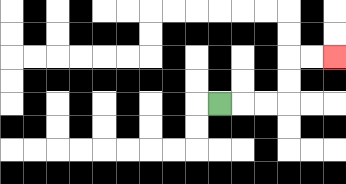{'start': '[9, 4]', 'end': '[14, 2]', 'path_directions': 'R,R,R,U,U,R,R', 'path_coordinates': '[[9, 4], [10, 4], [11, 4], [12, 4], [12, 3], [12, 2], [13, 2], [14, 2]]'}